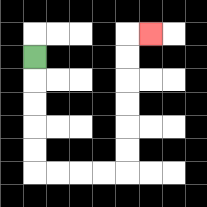{'start': '[1, 2]', 'end': '[6, 1]', 'path_directions': 'D,D,D,D,D,R,R,R,R,U,U,U,U,U,U,R', 'path_coordinates': '[[1, 2], [1, 3], [1, 4], [1, 5], [1, 6], [1, 7], [2, 7], [3, 7], [4, 7], [5, 7], [5, 6], [5, 5], [5, 4], [5, 3], [5, 2], [5, 1], [6, 1]]'}